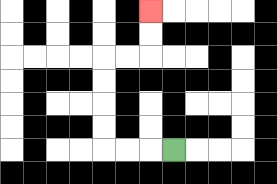{'start': '[7, 6]', 'end': '[6, 0]', 'path_directions': 'L,L,L,U,U,U,U,R,R,U,U', 'path_coordinates': '[[7, 6], [6, 6], [5, 6], [4, 6], [4, 5], [4, 4], [4, 3], [4, 2], [5, 2], [6, 2], [6, 1], [6, 0]]'}